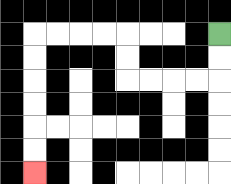{'start': '[9, 1]', 'end': '[1, 7]', 'path_directions': 'D,D,L,L,L,L,U,U,L,L,L,L,D,D,D,D,D,D', 'path_coordinates': '[[9, 1], [9, 2], [9, 3], [8, 3], [7, 3], [6, 3], [5, 3], [5, 2], [5, 1], [4, 1], [3, 1], [2, 1], [1, 1], [1, 2], [1, 3], [1, 4], [1, 5], [1, 6], [1, 7]]'}